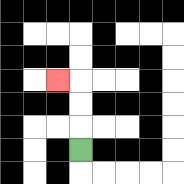{'start': '[3, 6]', 'end': '[2, 3]', 'path_directions': 'U,U,U,L', 'path_coordinates': '[[3, 6], [3, 5], [3, 4], [3, 3], [2, 3]]'}